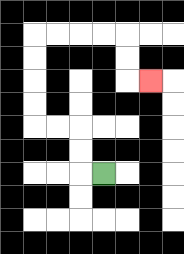{'start': '[4, 7]', 'end': '[6, 3]', 'path_directions': 'L,U,U,L,L,U,U,U,U,R,R,R,R,D,D,R', 'path_coordinates': '[[4, 7], [3, 7], [3, 6], [3, 5], [2, 5], [1, 5], [1, 4], [1, 3], [1, 2], [1, 1], [2, 1], [3, 1], [4, 1], [5, 1], [5, 2], [5, 3], [6, 3]]'}